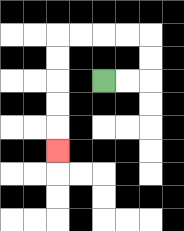{'start': '[4, 3]', 'end': '[2, 6]', 'path_directions': 'R,R,U,U,L,L,L,L,D,D,D,D,D', 'path_coordinates': '[[4, 3], [5, 3], [6, 3], [6, 2], [6, 1], [5, 1], [4, 1], [3, 1], [2, 1], [2, 2], [2, 3], [2, 4], [2, 5], [2, 6]]'}